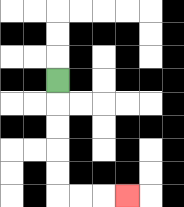{'start': '[2, 3]', 'end': '[5, 8]', 'path_directions': 'D,D,D,D,D,R,R,R', 'path_coordinates': '[[2, 3], [2, 4], [2, 5], [2, 6], [2, 7], [2, 8], [3, 8], [4, 8], [5, 8]]'}